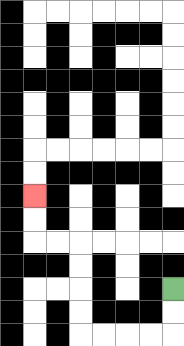{'start': '[7, 12]', 'end': '[1, 8]', 'path_directions': 'D,D,L,L,L,L,U,U,U,U,L,L,U,U', 'path_coordinates': '[[7, 12], [7, 13], [7, 14], [6, 14], [5, 14], [4, 14], [3, 14], [3, 13], [3, 12], [3, 11], [3, 10], [2, 10], [1, 10], [1, 9], [1, 8]]'}